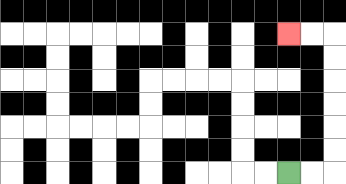{'start': '[12, 7]', 'end': '[12, 1]', 'path_directions': 'R,R,U,U,U,U,U,U,L,L', 'path_coordinates': '[[12, 7], [13, 7], [14, 7], [14, 6], [14, 5], [14, 4], [14, 3], [14, 2], [14, 1], [13, 1], [12, 1]]'}